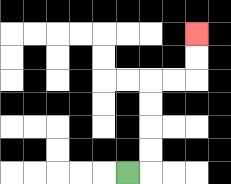{'start': '[5, 7]', 'end': '[8, 1]', 'path_directions': 'R,U,U,U,U,R,R,U,U', 'path_coordinates': '[[5, 7], [6, 7], [6, 6], [6, 5], [6, 4], [6, 3], [7, 3], [8, 3], [8, 2], [8, 1]]'}